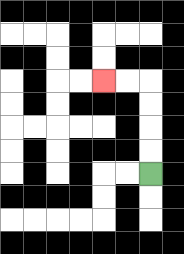{'start': '[6, 7]', 'end': '[4, 3]', 'path_directions': 'U,U,U,U,L,L', 'path_coordinates': '[[6, 7], [6, 6], [6, 5], [6, 4], [6, 3], [5, 3], [4, 3]]'}